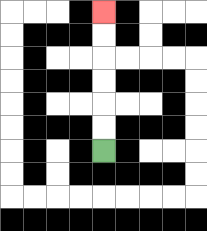{'start': '[4, 6]', 'end': '[4, 0]', 'path_directions': 'U,U,U,U,U,U', 'path_coordinates': '[[4, 6], [4, 5], [4, 4], [4, 3], [4, 2], [4, 1], [4, 0]]'}